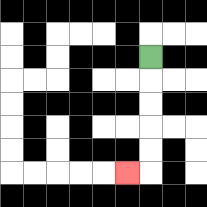{'start': '[6, 2]', 'end': '[5, 7]', 'path_directions': 'D,D,D,D,D,L', 'path_coordinates': '[[6, 2], [6, 3], [6, 4], [6, 5], [6, 6], [6, 7], [5, 7]]'}